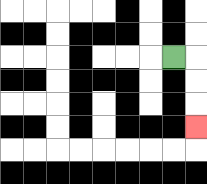{'start': '[7, 2]', 'end': '[8, 5]', 'path_directions': 'R,D,D,D', 'path_coordinates': '[[7, 2], [8, 2], [8, 3], [8, 4], [8, 5]]'}